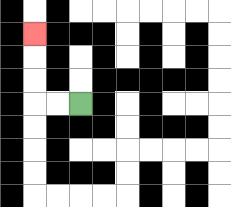{'start': '[3, 4]', 'end': '[1, 1]', 'path_directions': 'L,L,U,U,U', 'path_coordinates': '[[3, 4], [2, 4], [1, 4], [1, 3], [1, 2], [1, 1]]'}